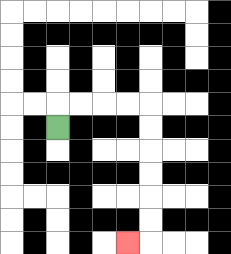{'start': '[2, 5]', 'end': '[5, 10]', 'path_directions': 'U,R,R,R,R,D,D,D,D,D,D,L', 'path_coordinates': '[[2, 5], [2, 4], [3, 4], [4, 4], [5, 4], [6, 4], [6, 5], [6, 6], [6, 7], [6, 8], [6, 9], [6, 10], [5, 10]]'}